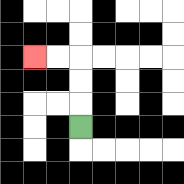{'start': '[3, 5]', 'end': '[1, 2]', 'path_directions': 'U,U,U,L,L', 'path_coordinates': '[[3, 5], [3, 4], [3, 3], [3, 2], [2, 2], [1, 2]]'}